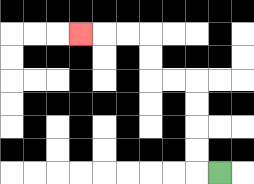{'start': '[9, 7]', 'end': '[3, 1]', 'path_directions': 'L,U,U,U,U,L,L,U,U,L,L,L', 'path_coordinates': '[[9, 7], [8, 7], [8, 6], [8, 5], [8, 4], [8, 3], [7, 3], [6, 3], [6, 2], [6, 1], [5, 1], [4, 1], [3, 1]]'}